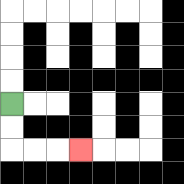{'start': '[0, 4]', 'end': '[3, 6]', 'path_directions': 'D,D,R,R,R', 'path_coordinates': '[[0, 4], [0, 5], [0, 6], [1, 6], [2, 6], [3, 6]]'}